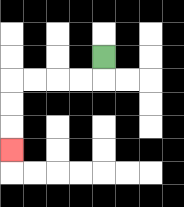{'start': '[4, 2]', 'end': '[0, 6]', 'path_directions': 'D,L,L,L,L,D,D,D', 'path_coordinates': '[[4, 2], [4, 3], [3, 3], [2, 3], [1, 3], [0, 3], [0, 4], [0, 5], [0, 6]]'}